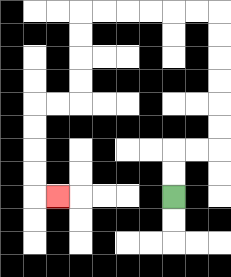{'start': '[7, 8]', 'end': '[2, 8]', 'path_directions': 'U,U,R,R,U,U,U,U,U,U,L,L,L,L,L,L,D,D,D,D,L,L,D,D,D,D,R', 'path_coordinates': '[[7, 8], [7, 7], [7, 6], [8, 6], [9, 6], [9, 5], [9, 4], [9, 3], [9, 2], [9, 1], [9, 0], [8, 0], [7, 0], [6, 0], [5, 0], [4, 0], [3, 0], [3, 1], [3, 2], [3, 3], [3, 4], [2, 4], [1, 4], [1, 5], [1, 6], [1, 7], [1, 8], [2, 8]]'}